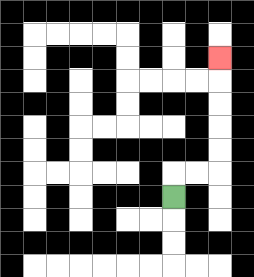{'start': '[7, 8]', 'end': '[9, 2]', 'path_directions': 'U,R,R,U,U,U,U,U', 'path_coordinates': '[[7, 8], [7, 7], [8, 7], [9, 7], [9, 6], [9, 5], [9, 4], [9, 3], [9, 2]]'}